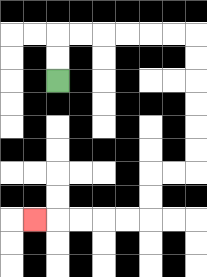{'start': '[2, 3]', 'end': '[1, 9]', 'path_directions': 'U,U,R,R,R,R,R,R,D,D,D,D,D,D,L,L,D,D,L,L,L,L,L', 'path_coordinates': '[[2, 3], [2, 2], [2, 1], [3, 1], [4, 1], [5, 1], [6, 1], [7, 1], [8, 1], [8, 2], [8, 3], [8, 4], [8, 5], [8, 6], [8, 7], [7, 7], [6, 7], [6, 8], [6, 9], [5, 9], [4, 9], [3, 9], [2, 9], [1, 9]]'}